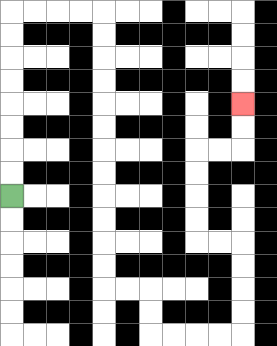{'start': '[0, 8]', 'end': '[10, 4]', 'path_directions': 'U,U,U,U,U,U,U,U,R,R,R,R,D,D,D,D,D,D,D,D,D,D,D,D,R,R,D,D,R,R,R,R,U,U,U,U,L,L,U,U,U,U,R,R,U,U', 'path_coordinates': '[[0, 8], [0, 7], [0, 6], [0, 5], [0, 4], [0, 3], [0, 2], [0, 1], [0, 0], [1, 0], [2, 0], [3, 0], [4, 0], [4, 1], [4, 2], [4, 3], [4, 4], [4, 5], [4, 6], [4, 7], [4, 8], [4, 9], [4, 10], [4, 11], [4, 12], [5, 12], [6, 12], [6, 13], [6, 14], [7, 14], [8, 14], [9, 14], [10, 14], [10, 13], [10, 12], [10, 11], [10, 10], [9, 10], [8, 10], [8, 9], [8, 8], [8, 7], [8, 6], [9, 6], [10, 6], [10, 5], [10, 4]]'}